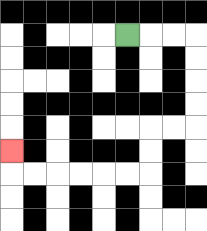{'start': '[5, 1]', 'end': '[0, 6]', 'path_directions': 'R,R,R,D,D,D,D,L,L,D,D,L,L,L,L,L,L,U', 'path_coordinates': '[[5, 1], [6, 1], [7, 1], [8, 1], [8, 2], [8, 3], [8, 4], [8, 5], [7, 5], [6, 5], [6, 6], [6, 7], [5, 7], [4, 7], [3, 7], [2, 7], [1, 7], [0, 7], [0, 6]]'}